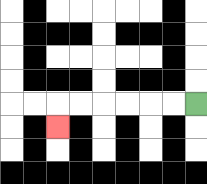{'start': '[8, 4]', 'end': '[2, 5]', 'path_directions': 'L,L,L,L,L,L,D', 'path_coordinates': '[[8, 4], [7, 4], [6, 4], [5, 4], [4, 4], [3, 4], [2, 4], [2, 5]]'}